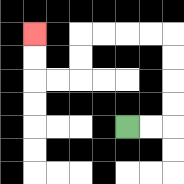{'start': '[5, 5]', 'end': '[1, 1]', 'path_directions': 'R,R,U,U,U,U,L,L,L,L,D,D,L,L,U,U', 'path_coordinates': '[[5, 5], [6, 5], [7, 5], [7, 4], [7, 3], [7, 2], [7, 1], [6, 1], [5, 1], [4, 1], [3, 1], [3, 2], [3, 3], [2, 3], [1, 3], [1, 2], [1, 1]]'}